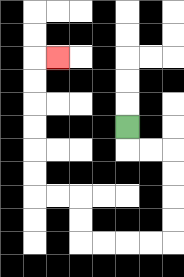{'start': '[5, 5]', 'end': '[2, 2]', 'path_directions': 'D,R,R,D,D,D,D,L,L,L,L,U,U,L,L,U,U,U,U,U,U,R', 'path_coordinates': '[[5, 5], [5, 6], [6, 6], [7, 6], [7, 7], [7, 8], [7, 9], [7, 10], [6, 10], [5, 10], [4, 10], [3, 10], [3, 9], [3, 8], [2, 8], [1, 8], [1, 7], [1, 6], [1, 5], [1, 4], [1, 3], [1, 2], [2, 2]]'}